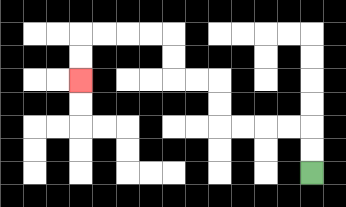{'start': '[13, 7]', 'end': '[3, 3]', 'path_directions': 'U,U,L,L,L,L,U,U,L,L,U,U,L,L,L,L,D,D', 'path_coordinates': '[[13, 7], [13, 6], [13, 5], [12, 5], [11, 5], [10, 5], [9, 5], [9, 4], [9, 3], [8, 3], [7, 3], [7, 2], [7, 1], [6, 1], [5, 1], [4, 1], [3, 1], [3, 2], [3, 3]]'}